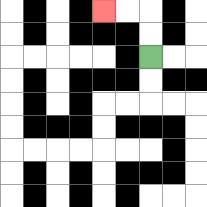{'start': '[6, 2]', 'end': '[4, 0]', 'path_directions': 'U,U,L,L', 'path_coordinates': '[[6, 2], [6, 1], [6, 0], [5, 0], [4, 0]]'}